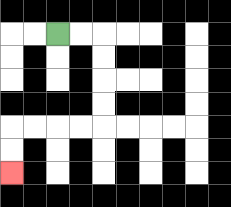{'start': '[2, 1]', 'end': '[0, 7]', 'path_directions': 'R,R,D,D,D,D,L,L,L,L,D,D', 'path_coordinates': '[[2, 1], [3, 1], [4, 1], [4, 2], [4, 3], [4, 4], [4, 5], [3, 5], [2, 5], [1, 5], [0, 5], [0, 6], [0, 7]]'}